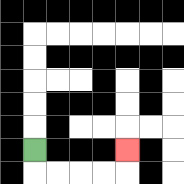{'start': '[1, 6]', 'end': '[5, 6]', 'path_directions': 'D,R,R,R,R,U', 'path_coordinates': '[[1, 6], [1, 7], [2, 7], [3, 7], [4, 7], [5, 7], [5, 6]]'}